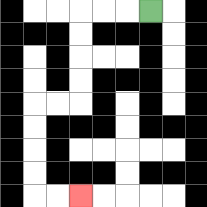{'start': '[6, 0]', 'end': '[3, 8]', 'path_directions': 'L,L,L,D,D,D,D,L,L,D,D,D,D,R,R', 'path_coordinates': '[[6, 0], [5, 0], [4, 0], [3, 0], [3, 1], [3, 2], [3, 3], [3, 4], [2, 4], [1, 4], [1, 5], [1, 6], [1, 7], [1, 8], [2, 8], [3, 8]]'}